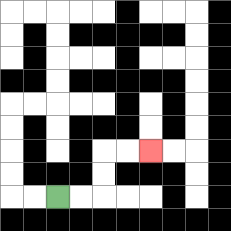{'start': '[2, 8]', 'end': '[6, 6]', 'path_directions': 'R,R,U,U,R,R', 'path_coordinates': '[[2, 8], [3, 8], [4, 8], [4, 7], [4, 6], [5, 6], [6, 6]]'}